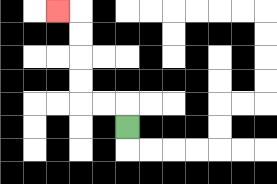{'start': '[5, 5]', 'end': '[2, 0]', 'path_directions': 'U,L,L,U,U,U,U,L', 'path_coordinates': '[[5, 5], [5, 4], [4, 4], [3, 4], [3, 3], [3, 2], [3, 1], [3, 0], [2, 0]]'}